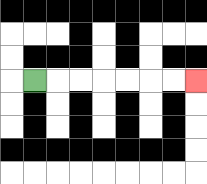{'start': '[1, 3]', 'end': '[8, 3]', 'path_directions': 'R,R,R,R,R,R,R', 'path_coordinates': '[[1, 3], [2, 3], [3, 3], [4, 3], [5, 3], [6, 3], [7, 3], [8, 3]]'}